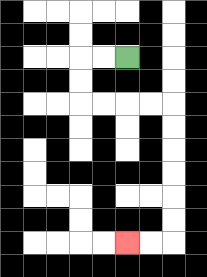{'start': '[5, 2]', 'end': '[5, 10]', 'path_directions': 'L,L,D,D,R,R,R,R,D,D,D,D,D,D,L,L', 'path_coordinates': '[[5, 2], [4, 2], [3, 2], [3, 3], [3, 4], [4, 4], [5, 4], [6, 4], [7, 4], [7, 5], [7, 6], [7, 7], [7, 8], [7, 9], [7, 10], [6, 10], [5, 10]]'}